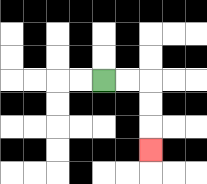{'start': '[4, 3]', 'end': '[6, 6]', 'path_directions': 'R,R,D,D,D', 'path_coordinates': '[[4, 3], [5, 3], [6, 3], [6, 4], [6, 5], [6, 6]]'}